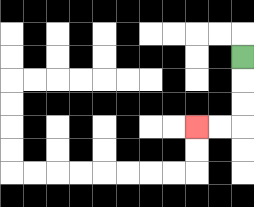{'start': '[10, 2]', 'end': '[8, 5]', 'path_directions': 'D,D,D,L,L', 'path_coordinates': '[[10, 2], [10, 3], [10, 4], [10, 5], [9, 5], [8, 5]]'}